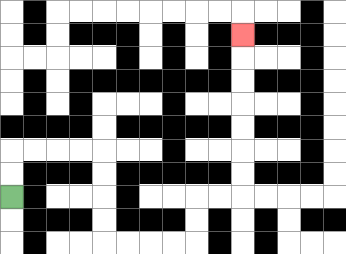{'start': '[0, 8]', 'end': '[10, 1]', 'path_directions': 'U,U,R,R,R,R,D,D,D,D,R,R,R,R,U,U,R,R,U,U,U,U,U,U,U', 'path_coordinates': '[[0, 8], [0, 7], [0, 6], [1, 6], [2, 6], [3, 6], [4, 6], [4, 7], [4, 8], [4, 9], [4, 10], [5, 10], [6, 10], [7, 10], [8, 10], [8, 9], [8, 8], [9, 8], [10, 8], [10, 7], [10, 6], [10, 5], [10, 4], [10, 3], [10, 2], [10, 1]]'}